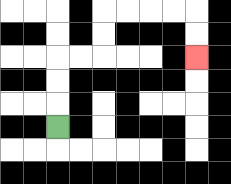{'start': '[2, 5]', 'end': '[8, 2]', 'path_directions': 'U,U,U,R,R,U,U,R,R,R,R,D,D', 'path_coordinates': '[[2, 5], [2, 4], [2, 3], [2, 2], [3, 2], [4, 2], [4, 1], [4, 0], [5, 0], [6, 0], [7, 0], [8, 0], [8, 1], [8, 2]]'}